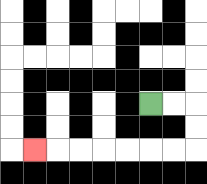{'start': '[6, 4]', 'end': '[1, 6]', 'path_directions': 'R,R,D,D,L,L,L,L,L,L,L', 'path_coordinates': '[[6, 4], [7, 4], [8, 4], [8, 5], [8, 6], [7, 6], [6, 6], [5, 6], [4, 6], [3, 6], [2, 6], [1, 6]]'}